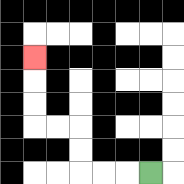{'start': '[6, 7]', 'end': '[1, 2]', 'path_directions': 'L,L,L,U,U,L,L,U,U,U', 'path_coordinates': '[[6, 7], [5, 7], [4, 7], [3, 7], [3, 6], [3, 5], [2, 5], [1, 5], [1, 4], [1, 3], [1, 2]]'}